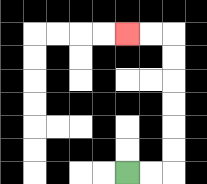{'start': '[5, 7]', 'end': '[5, 1]', 'path_directions': 'R,R,U,U,U,U,U,U,L,L', 'path_coordinates': '[[5, 7], [6, 7], [7, 7], [7, 6], [7, 5], [7, 4], [7, 3], [7, 2], [7, 1], [6, 1], [5, 1]]'}